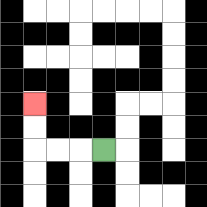{'start': '[4, 6]', 'end': '[1, 4]', 'path_directions': 'L,L,L,U,U', 'path_coordinates': '[[4, 6], [3, 6], [2, 6], [1, 6], [1, 5], [1, 4]]'}